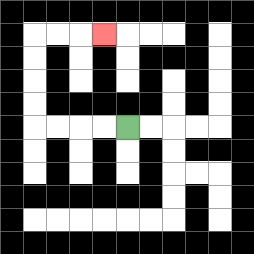{'start': '[5, 5]', 'end': '[4, 1]', 'path_directions': 'L,L,L,L,U,U,U,U,R,R,R', 'path_coordinates': '[[5, 5], [4, 5], [3, 5], [2, 5], [1, 5], [1, 4], [1, 3], [1, 2], [1, 1], [2, 1], [3, 1], [4, 1]]'}